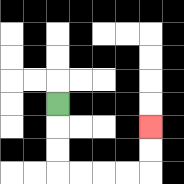{'start': '[2, 4]', 'end': '[6, 5]', 'path_directions': 'D,D,D,R,R,R,R,U,U', 'path_coordinates': '[[2, 4], [2, 5], [2, 6], [2, 7], [3, 7], [4, 7], [5, 7], [6, 7], [6, 6], [6, 5]]'}